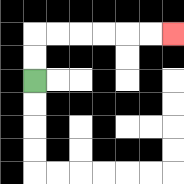{'start': '[1, 3]', 'end': '[7, 1]', 'path_directions': 'U,U,R,R,R,R,R,R', 'path_coordinates': '[[1, 3], [1, 2], [1, 1], [2, 1], [3, 1], [4, 1], [5, 1], [6, 1], [7, 1]]'}